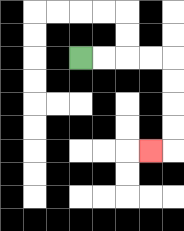{'start': '[3, 2]', 'end': '[6, 6]', 'path_directions': 'R,R,R,R,D,D,D,D,L', 'path_coordinates': '[[3, 2], [4, 2], [5, 2], [6, 2], [7, 2], [7, 3], [7, 4], [7, 5], [7, 6], [6, 6]]'}